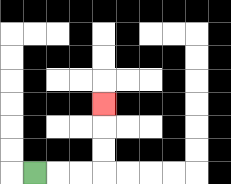{'start': '[1, 7]', 'end': '[4, 4]', 'path_directions': 'R,R,R,U,U,U', 'path_coordinates': '[[1, 7], [2, 7], [3, 7], [4, 7], [4, 6], [4, 5], [4, 4]]'}